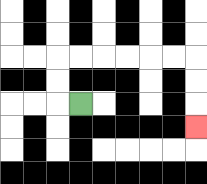{'start': '[3, 4]', 'end': '[8, 5]', 'path_directions': 'L,U,U,R,R,R,R,R,R,D,D,D', 'path_coordinates': '[[3, 4], [2, 4], [2, 3], [2, 2], [3, 2], [4, 2], [5, 2], [6, 2], [7, 2], [8, 2], [8, 3], [8, 4], [8, 5]]'}